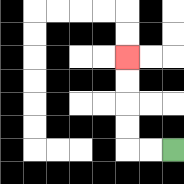{'start': '[7, 6]', 'end': '[5, 2]', 'path_directions': 'L,L,U,U,U,U', 'path_coordinates': '[[7, 6], [6, 6], [5, 6], [5, 5], [5, 4], [5, 3], [5, 2]]'}